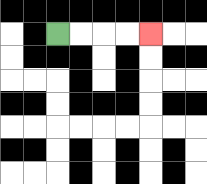{'start': '[2, 1]', 'end': '[6, 1]', 'path_directions': 'R,R,R,R', 'path_coordinates': '[[2, 1], [3, 1], [4, 1], [5, 1], [6, 1]]'}